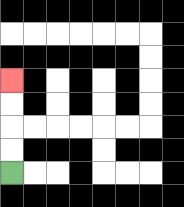{'start': '[0, 7]', 'end': '[0, 3]', 'path_directions': 'U,U,U,U', 'path_coordinates': '[[0, 7], [0, 6], [0, 5], [0, 4], [0, 3]]'}